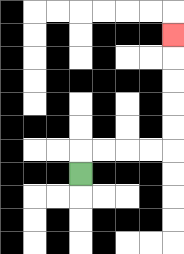{'start': '[3, 7]', 'end': '[7, 1]', 'path_directions': 'U,R,R,R,R,U,U,U,U,U', 'path_coordinates': '[[3, 7], [3, 6], [4, 6], [5, 6], [6, 6], [7, 6], [7, 5], [7, 4], [7, 3], [7, 2], [7, 1]]'}